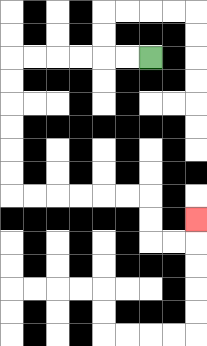{'start': '[6, 2]', 'end': '[8, 9]', 'path_directions': 'L,L,L,L,L,L,D,D,D,D,D,D,R,R,R,R,R,R,D,D,R,R,U', 'path_coordinates': '[[6, 2], [5, 2], [4, 2], [3, 2], [2, 2], [1, 2], [0, 2], [0, 3], [0, 4], [0, 5], [0, 6], [0, 7], [0, 8], [1, 8], [2, 8], [3, 8], [4, 8], [5, 8], [6, 8], [6, 9], [6, 10], [7, 10], [8, 10], [8, 9]]'}